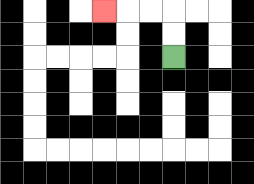{'start': '[7, 2]', 'end': '[4, 0]', 'path_directions': 'U,U,L,L,L', 'path_coordinates': '[[7, 2], [7, 1], [7, 0], [6, 0], [5, 0], [4, 0]]'}